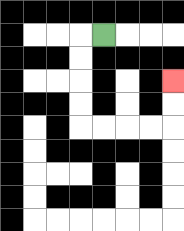{'start': '[4, 1]', 'end': '[7, 3]', 'path_directions': 'L,D,D,D,D,R,R,R,R,U,U', 'path_coordinates': '[[4, 1], [3, 1], [3, 2], [3, 3], [3, 4], [3, 5], [4, 5], [5, 5], [6, 5], [7, 5], [7, 4], [7, 3]]'}